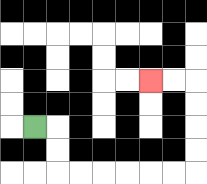{'start': '[1, 5]', 'end': '[6, 3]', 'path_directions': 'R,D,D,R,R,R,R,R,R,U,U,U,U,L,L', 'path_coordinates': '[[1, 5], [2, 5], [2, 6], [2, 7], [3, 7], [4, 7], [5, 7], [6, 7], [7, 7], [8, 7], [8, 6], [8, 5], [8, 4], [8, 3], [7, 3], [6, 3]]'}